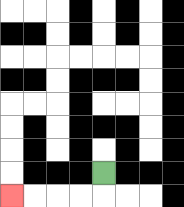{'start': '[4, 7]', 'end': '[0, 8]', 'path_directions': 'D,L,L,L,L', 'path_coordinates': '[[4, 7], [4, 8], [3, 8], [2, 8], [1, 8], [0, 8]]'}